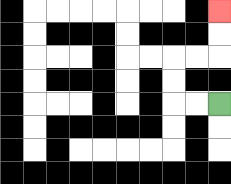{'start': '[9, 4]', 'end': '[9, 0]', 'path_directions': 'L,L,U,U,R,R,U,U', 'path_coordinates': '[[9, 4], [8, 4], [7, 4], [7, 3], [7, 2], [8, 2], [9, 2], [9, 1], [9, 0]]'}